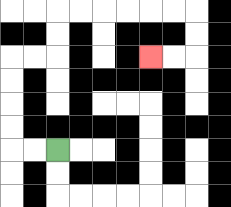{'start': '[2, 6]', 'end': '[6, 2]', 'path_directions': 'L,L,U,U,U,U,R,R,U,U,R,R,R,R,R,R,D,D,L,L', 'path_coordinates': '[[2, 6], [1, 6], [0, 6], [0, 5], [0, 4], [0, 3], [0, 2], [1, 2], [2, 2], [2, 1], [2, 0], [3, 0], [4, 0], [5, 0], [6, 0], [7, 0], [8, 0], [8, 1], [8, 2], [7, 2], [6, 2]]'}